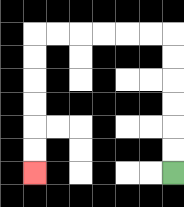{'start': '[7, 7]', 'end': '[1, 7]', 'path_directions': 'U,U,U,U,U,U,L,L,L,L,L,L,D,D,D,D,D,D', 'path_coordinates': '[[7, 7], [7, 6], [7, 5], [7, 4], [7, 3], [7, 2], [7, 1], [6, 1], [5, 1], [4, 1], [3, 1], [2, 1], [1, 1], [1, 2], [1, 3], [1, 4], [1, 5], [1, 6], [1, 7]]'}